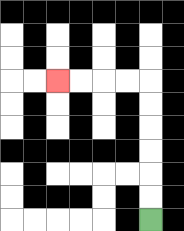{'start': '[6, 9]', 'end': '[2, 3]', 'path_directions': 'U,U,U,U,U,U,L,L,L,L', 'path_coordinates': '[[6, 9], [6, 8], [6, 7], [6, 6], [6, 5], [6, 4], [6, 3], [5, 3], [4, 3], [3, 3], [2, 3]]'}